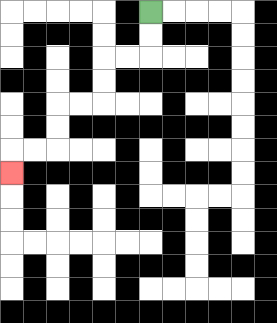{'start': '[6, 0]', 'end': '[0, 7]', 'path_directions': 'D,D,L,L,D,D,L,L,D,D,L,L,D', 'path_coordinates': '[[6, 0], [6, 1], [6, 2], [5, 2], [4, 2], [4, 3], [4, 4], [3, 4], [2, 4], [2, 5], [2, 6], [1, 6], [0, 6], [0, 7]]'}